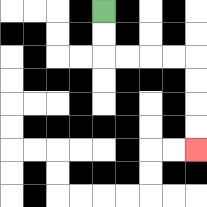{'start': '[4, 0]', 'end': '[8, 6]', 'path_directions': 'D,D,R,R,R,R,D,D,D,D', 'path_coordinates': '[[4, 0], [4, 1], [4, 2], [5, 2], [6, 2], [7, 2], [8, 2], [8, 3], [8, 4], [8, 5], [8, 6]]'}